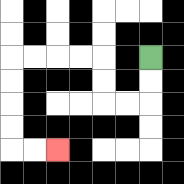{'start': '[6, 2]', 'end': '[2, 6]', 'path_directions': 'D,D,L,L,U,U,L,L,L,L,D,D,D,D,R,R', 'path_coordinates': '[[6, 2], [6, 3], [6, 4], [5, 4], [4, 4], [4, 3], [4, 2], [3, 2], [2, 2], [1, 2], [0, 2], [0, 3], [0, 4], [0, 5], [0, 6], [1, 6], [2, 6]]'}